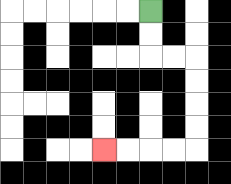{'start': '[6, 0]', 'end': '[4, 6]', 'path_directions': 'D,D,R,R,D,D,D,D,L,L,L,L', 'path_coordinates': '[[6, 0], [6, 1], [6, 2], [7, 2], [8, 2], [8, 3], [8, 4], [8, 5], [8, 6], [7, 6], [6, 6], [5, 6], [4, 6]]'}